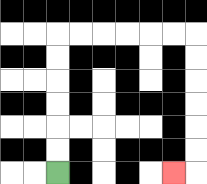{'start': '[2, 7]', 'end': '[7, 7]', 'path_directions': 'U,U,U,U,U,U,R,R,R,R,R,R,D,D,D,D,D,D,L', 'path_coordinates': '[[2, 7], [2, 6], [2, 5], [2, 4], [2, 3], [2, 2], [2, 1], [3, 1], [4, 1], [5, 1], [6, 1], [7, 1], [8, 1], [8, 2], [8, 3], [8, 4], [8, 5], [8, 6], [8, 7], [7, 7]]'}